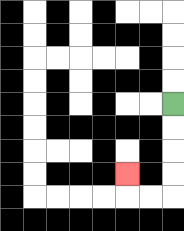{'start': '[7, 4]', 'end': '[5, 7]', 'path_directions': 'D,D,D,D,L,L,U', 'path_coordinates': '[[7, 4], [7, 5], [7, 6], [7, 7], [7, 8], [6, 8], [5, 8], [5, 7]]'}